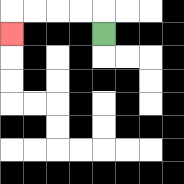{'start': '[4, 1]', 'end': '[0, 1]', 'path_directions': 'U,L,L,L,L,D', 'path_coordinates': '[[4, 1], [4, 0], [3, 0], [2, 0], [1, 0], [0, 0], [0, 1]]'}